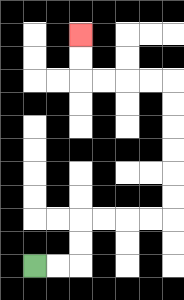{'start': '[1, 11]', 'end': '[3, 1]', 'path_directions': 'R,R,U,U,R,R,R,R,U,U,U,U,U,U,L,L,L,L,U,U', 'path_coordinates': '[[1, 11], [2, 11], [3, 11], [3, 10], [3, 9], [4, 9], [5, 9], [6, 9], [7, 9], [7, 8], [7, 7], [7, 6], [7, 5], [7, 4], [7, 3], [6, 3], [5, 3], [4, 3], [3, 3], [3, 2], [3, 1]]'}